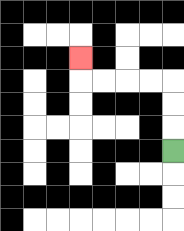{'start': '[7, 6]', 'end': '[3, 2]', 'path_directions': 'U,U,U,L,L,L,L,U', 'path_coordinates': '[[7, 6], [7, 5], [7, 4], [7, 3], [6, 3], [5, 3], [4, 3], [3, 3], [3, 2]]'}